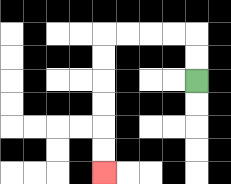{'start': '[8, 3]', 'end': '[4, 7]', 'path_directions': 'U,U,L,L,L,L,D,D,D,D,D,D', 'path_coordinates': '[[8, 3], [8, 2], [8, 1], [7, 1], [6, 1], [5, 1], [4, 1], [4, 2], [4, 3], [4, 4], [4, 5], [4, 6], [4, 7]]'}